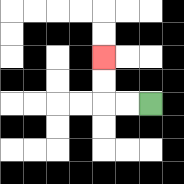{'start': '[6, 4]', 'end': '[4, 2]', 'path_directions': 'L,L,U,U', 'path_coordinates': '[[6, 4], [5, 4], [4, 4], [4, 3], [4, 2]]'}